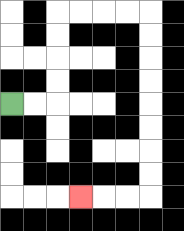{'start': '[0, 4]', 'end': '[3, 8]', 'path_directions': 'R,R,U,U,U,U,R,R,R,R,D,D,D,D,D,D,D,D,L,L,L', 'path_coordinates': '[[0, 4], [1, 4], [2, 4], [2, 3], [2, 2], [2, 1], [2, 0], [3, 0], [4, 0], [5, 0], [6, 0], [6, 1], [6, 2], [6, 3], [6, 4], [6, 5], [6, 6], [6, 7], [6, 8], [5, 8], [4, 8], [3, 8]]'}